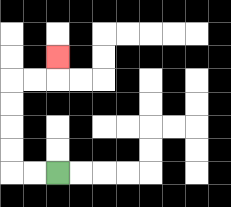{'start': '[2, 7]', 'end': '[2, 2]', 'path_directions': 'L,L,U,U,U,U,R,R,U', 'path_coordinates': '[[2, 7], [1, 7], [0, 7], [0, 6], [0, 5], [0, 4], [0, 3], [1, 3], [2, 3], [2, 2]]'}